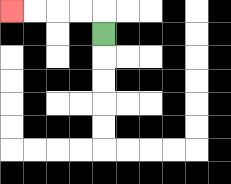{'start': '[4, 1]', 'end': '[0, 0]', 'path_directions': 'U,L,L,L,L', 'path_coordinates': '[[4, 1], [4, 0], [3, 0], [2, 0], [1, 0], [0, 0]]'}